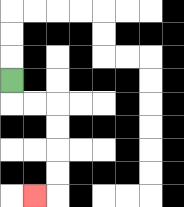{'start': '[0, 3]', 'end': '[1, 8]', 'path_directions': 'D,R,R,D,D,D,D,L', 'path_coordinates': '[[0, 3], [0, 4], [1, 4], [2, 4], [2, 5], [2, 6], [2, 7], [2, 8], [1, 8]]'}